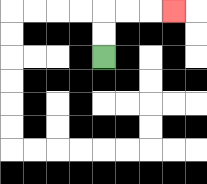{'start': '[4, 2]', 'end': '[7, 0]', 'path_directions': 'U,U,R,R,R', 'path_coordinates': '[[4, 2], [4, 1], [4, 0], [5, 0], [6, 0], [7, 0]]'}